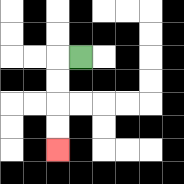{'start': '[3, 2]', 'end': '[2, 6]', 'path_directions': 'L,D,D,D,D', 'path_coordinates': '[[3, 2], [2, 2], [2, 3], [2, 4], [2, 5], [2, 6]]'}